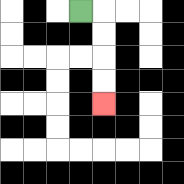{'start': '[3, 0]', 'end': '[4, 4]', 'path_directions': 'R,D,D,D,D', 'path_coordinates': '[[3, 0], [4, 0], [4, 1], [4, 2], [4, 3], [4, 4]]'}